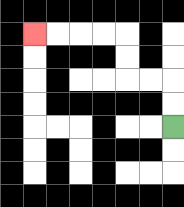{'start': '[7, 5]', 'end': '[1, 1]', 'path_directions': 'U,U,L,L,U,U,L,L,L,L', 'path_coordinates': '[[7, 5], [7, 4], [7, 3], [6, 3], [5, 3], [5, 2], [5, 1], [4, 1], [3, 1], [2, 1], [1, 1]]'}